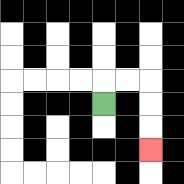{'start': '[4, 4]', 'end': '[6, 6]', 'path_directions': 'U,R,R,D,D,D', 'path_coordinates': '[[4, 4], [4, 3], [5, 3], [6, 3], [6, 4], [6, 5], [6, 6]]'}